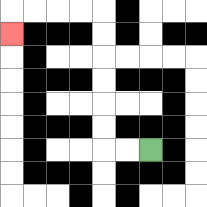{'start': '[6, 6]', 'end': '[0, 1]', 'path_directions': 'L,L,U,U,U,U,U,U,L,L,L,L,D', 'path_coordinates': '[[6, 6], [5, 6], [4, 6], [4, 5], [4, 4], [4, 3], [4, 2], [4, 1], [4, 0], [3, 0], [2, 0], [1, 0], [0, 0], [0, 1]]'}